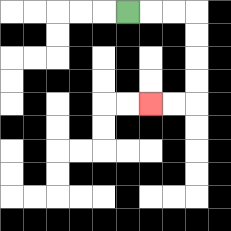{'start': '[5, 0]', 'end': '[6, 4]', 'path_directions': 'R,R,R,D,D,D,D,L,L', 'path_coordinates': '[[5, 0], [6, 0], [7, 0], [8, 0], [8, 1], [8, 2], [8, 3], [8, 4], [7, 4], [6, 4]]'}